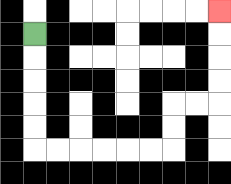{'start': '[1, 1]', 'end': '[9, 0]', 'path_directions': 'D,D,D,D,D,R,R,R,R,R,R,U,U,R,R,U,U,U,U', 'path_coordinates': '[[1, 1], [1, 2], [1, 3], [1, 4], [1, 5], [1, 6], [2, 6], [3, 6], [4, 6], [5, 6], [6, 6], [7, 6], [7, 5], [7, 4], [8, 4], [9, 4], [9, 3], [9, 2], [9, 1], [9, 0]]'}